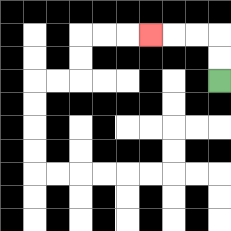{'start': '[9, 3]', 'end': '[6, 1]', 'path_directions': 'U,U,L,L,L', 'path_coordinates': '[[9, 3], [9, 2], [9, 1], [8, 1], [7, 1], [6, 1]]'}